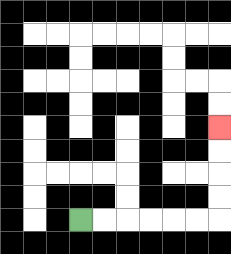{'start': '[3, 9]', 'end': '[9, 5]', 'path_directions': 'R,R,R,R,R,R,U,U,U,U', 'path_coordinates': '[[3, 9], [4, 9], [5, 9], [6, 9], [7, 9], [8, 9], [9, 9], [9, 8], [9, 7], [9, 6], [9, 5]]'}